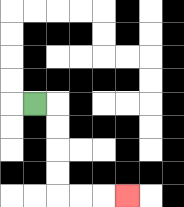{'start': '[1, 4]', 'end': '[5, 8]', 'path_directions': 'R,D,D,D,D,R,R,R', 'path_coordinates': '[[1, 4], [2, 4], [2, 5], [2, 6], [2, 7], [2, 8], [3, 8], [4, 8], [5, 8]]'}